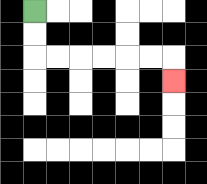{'start': '[1, 0]', 'end': '[7, 3]', 'path_directions': 'D,D,R,R,R,R,R,R,D', 'path_coordinates': '[[1, 0], [1, 1], [1, 2], [2, 2], [3, 2], [4, 2], [5, 2], [6, 2], [7, 2], [7, 3]]'}